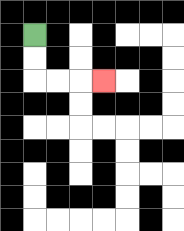{'start': '[1, 1]', 'end': '[4, 3]', 'path_directions': 'D,D,R,R,R', 'path_coordinates': '[[1, 1], [1, 2], [1, 3], [2, 3], [3, 3], [4, 3]]'}